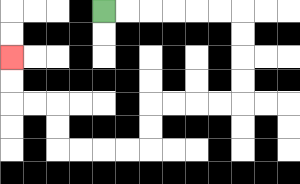{'start': '[4, 0]', 'end': '[0, 2]', 'path_directions': 'R,R,R,R,R,R,D,D,D,D,L,L,L,L,D,D,L,L,L,L,U,U,L,L,U,U', 'path_coordinates': '[[4, 0], [5, 0], [6, 0], [7, 0], [8, 0], [9, 0], [10, 0], [10, 1], [10, 2], [10, 3], [10, 4], [9, 4], [8, 4], [7, 4], [6, 4], [6, 5], [6, 6], [5, 6], [4, 6], [3, 6], [2, 6], [2, 5], [2, 4], [1, 4], [0, 4], [0, 3], [0, 2]]'}